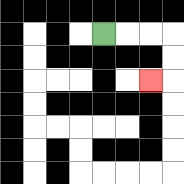{'start': '[4, 1]', 'end': '[6, 3]', 'path_directions': 'R,R,R,D,D,L', 'path_coordinates': '[[4, 1], [5, 1], [6, 1], [7, 1], [7, 2], [7, 3], [6, 3]]'}